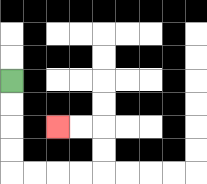{'start': '[0, 3]', 'end': '[2, 5]', 'path_directions': 'D,D,D,D,R,R,R,R,U,U,L,L', 'path_coordinates': '[[0, 3], [0, 4], [0, 5], [0, 6], [0, 7], [1, 7], [2, 7], [3, 7], [4, 7], [4, 6], [4, 5], [3, 5], [2, 5]]'}